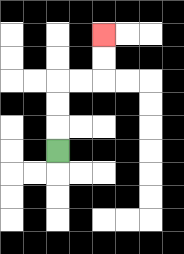{'start': '[2, 6]', 'end': '[4, 1]', 'path_directions': 'U,U,U,R,R,U,U', 'path_coordinates': '[[2, 6], [2, 5], [2, 4], [2, 3], [3, 3], [4, 3], [4, 2], [4, 1]]'}